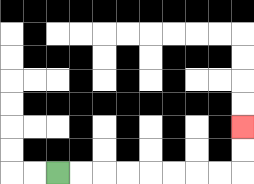{'start': '[2, 7]', 'end': '[10, 5]', 'path_directions': 'R,R,R,R,R,R,R,R,U,U', 'path_coordinates': '[[2, 7], [3, 7], [4, 7], [5, 7], [6, 7], [7, 7], [8, 7], [9, 7], [10, 7], [10, 6], [10, 5]]'}